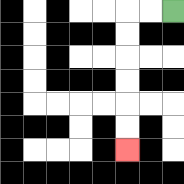{'start': '[7, 0]', 'end': '[5, 6]', 'path_directions': 'L,L,D,D,D,D,D,D', 'path_coordinates': '[[7, 0], [6, 0], [5, 0], [5, 1], [5, 2], [5, 3], [5, 4], [5, 5], [5, 6]]'}